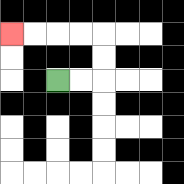{'start': '[2, 3]', 'end': '[0, 1]', 'path_directions': 'R,R,U,U,L,L,L,L', 'path_coordinates': '[[2, 3], [3, 3], [4, 3], [4, 2], [4, 1], [3, 1], [2, 1], [1, 1], [0, 1]]'}